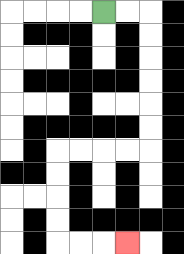{'start': '[4, 0]', 'end': '[5, 10]', 'path_directions': 'R,R,D,D,D,D,D,D,L,L,L,L,D,D,D,D,R,R,R', 'path_coordinates': '[[4, 0], [5, 0], [6, 0], [6, 1], [6, 2], [6, 3], [6, 4], [6, 5], [6, 6], [5, 6], [4, 6], [3, 6], [2, 6], [2, 7], [2, 8], [2, 9], [2, 10], [3, 10], [4, 10], [5, 10]]'}